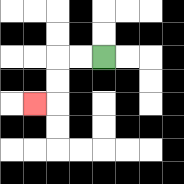{'start': '[4, 2]', 'end': '[1, 4]', 'path_directions': 'L,L,D,D,L', 'path_coordinates': '[[4, 2], [3, 2], [2, 2], [2, 3], [2, 4], [1, 4]]'}